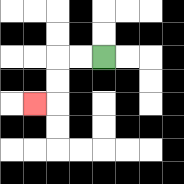{'start': '[4, 2]', 'end': '[1, 4]', 'path_directions': 'L,L,D,D,L', 'path_coordinates': '[[4, 2], [3, 2], [2, 2], [2, 3], [2, 4], [1, 4]]'}